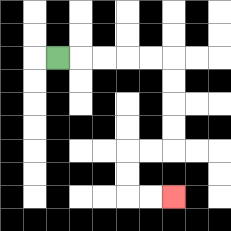{'start': '[2, 2]', 'end': '[7, 8]', 'path_directions': 'R,R,R,R,R,D,D,D,D,L,L,D,D,R,R', 'path_coordinates': '[[2, 2], [3, 2], [4, 2], [5, 2], [6, 2], [7, 2], [7, 3], [7, 4], [7, 5], [7, 6], [6, 6], [5, 6], [5, 7], [5, 8], [6, 8], [7, 8]]'}